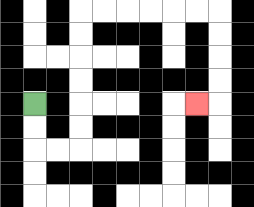{'start': '[1, 4]', 'end': '[8, 4]', 'path_directions': 'D,D,R,R,U,U,U,U,U,U,R,R,R,R,R,R,D,D,D,D,L', 'path_coordinates': '[[1, 4], [1, 5], [1, 6], [2, 6], [3, 6], [3, 5], [3, 4], [3, 3], [3, 2], [3, 1], [3, 0], [4, 0], [5, 0], [6, 0], [7, 0], [8, 0], [9, 0], [9, 1], [9, 2], [9, 3], [9, 4], [8, 4]]'}